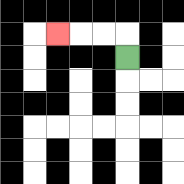{'start': '[5, 2]', 'end': '[2, 1]', 'path_directions': 'U,L,L,L', 'path_coordinates': '[[5, 2], [5, 1], [4, 1], [3, 1], [2, 1]]'}